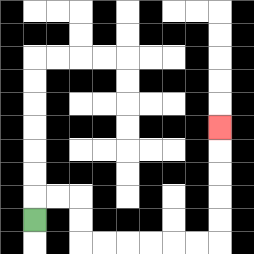{'start': '[1, 9]', 'end': '[9, 5]', 'path_directions': 'U,R,R,D,D,R,R,R,R,R,R,U,U,U,U,U', 'path_coordinates': '[[1, 9], [1, 8], [2, 8], [3, 8], [3, 9], [3, 10], [4, 10], [5, 10], [6, 10], [7, 10], [8, 10], [9, 10], [9, 9], [9, 8], [9, 7], [9, 6], [9, 5]]'}